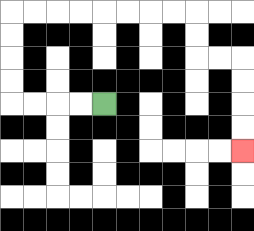{'start': '[4, 4]', 'end': '[10, 6]', 'path_directions': 'L,L,L,L,U,U,U,U,R,R,R,R,R,R,R,R,D,D,R,R,D,D,D,D', 'path_coordinates': '[[4, 4], [3, 4], [2, 4], [1, 4], [0, 4], [0, 3], [0, 2], [0, 1], [0, 0], [1, 0], [2, 0], [3, 0], [4, 0], [5, 0], [6, 0], [7, 0], [8, 0], [8, 1], [8, 2], [9, 2], [10, 2], [10, 3], [10, 4], [10, 5], [10, 6]]'}